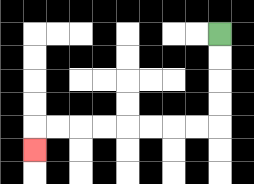{'start': '[9, 1]', 'end': '[1, 6]', 'path_directions': 'D,D,D,D,L,L,L,L,L,L,L,L,D', 'path_coordinates': '[[9, 1], [9, 2], [9, 3], [9, 4], [9, 5], [8, 5], [7, 5], [6, 5], [5, 5], [4, 5], [3, 5], [2, 5], [1, 5], [1, 6]]'}